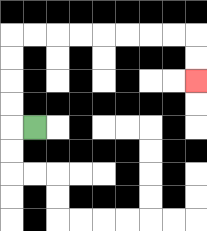{'start': '[1, 5]', 'end': '[8, 3]', 'path_directions': 'L,U,U,U,U,R,R,R,R,R,R,R,R,D,D', 'path_coordinates': '[[1, 5], [0, 5], [0, 4], [0, 3], [0, 2], [0, 1], [1, 1], [2, 1], [3, 1], [4, 1], [5, 1], [6, 1], [7, 1], [8, 1], [8, 2], [8, 3]]'}